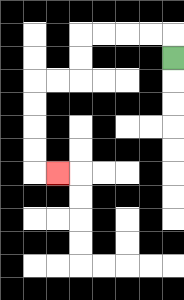{'start': '[7, 2]', 'end': '[2, 7]', 'path_directions': 'U,L,L,L,L,D,D,L,L,D,D,D,D,R', 'path_coordinates': '[[7, 2], [7, 1], [6, 1], [5, 1], [4, 1], [3, 1], [3, 2], [3, 3], [2, 3], [1, 3], [1, 4], [1, 5], [1, 6], [1, 7], [2, 7]]'}